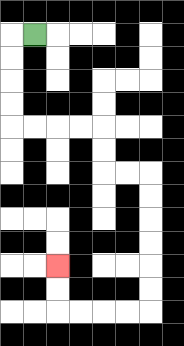{'start': '[1, 1]', 'end': '[2, 11]', 'path_directions': 'L,D,D,D,D,R,R,R,R,D,D,R,R,D,D,D,D,D,D,L,L,L,L,U,U', 'path_coordinates': '[[1, 1], [0, 1], [0, 2], [0, 3], [0, 4], [0, 5], [1, 5], [2, 5], [3, 5], [4, 5], [4, 6], [4, 7], [5, 7], [6, 7], [6, 8], [6, 9], [6, 10], [6, 11], [6, 12], [6, 13], [5, 13], [4, 13], [3, 13], [2, 13], [2, 12], [2, 11]]'}